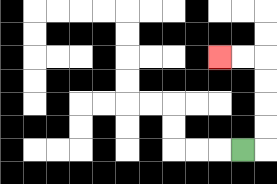{'start': '[10, 6]', 'end': '[9, 2]', 'path_directions': 'R,U,U,U,U,L,L', 'path_coordinates': '[[10, 6], [11, 6], [11, 5], [11, 4], [11, 3], [11, 2], [10, 2], [9, 2]]'}